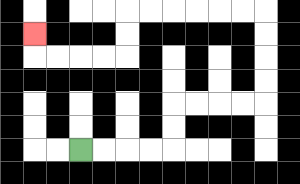{'start': '[3, 6]', 'end': '[1, 1]', 'path_directions': 'R,R,R,R,U,U,R,R,R,R,U,U,U,U,L,L,L,L,L,L,D,D,L,L,L,L,U', 'path_coordinates': '[[3, 6], [4, 6], [5, 6], [6, 6], [7, 6], [7, 5], [7, 4], [8, 4], [9, 4], [10, 4], [11, 4], [11, 3], [11, 2], [11, 1], [11, 0], [10, 0], [9, 0], [8, 0], [7, 0], [6, 0], [5, 0], [5, 1], [5, 2], [4, 2], [3, 2], [2, 2], [1, 2], [1, 1]]'}